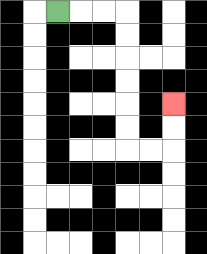{'start': '[2, 0]', 'end': '[7, 4]', 'path_directions': 'R,R,R,D,D,D,D,D,D,R,R,U,U', 'path_coordinates': '[[2, 0], [3, 0], [4, 0], [5, 0], [5, 1], [5, 2], [5, 3], [5, 4], [5, 5], [5, 6], [6, 6], [7, 6], [7, 5], [7, 4]]'}